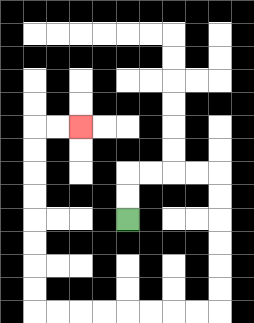{'start': '[5, 9]', 'end': '[3, 5]', 'path_directions': 'U,U,R,R,R,R,D,D,D,D,D,D,L,L,L,L,L,L,L,L,U,U,U,U,U,U,U,U,R,R', 'path_coordinates': '[[5, 9], [5, 8], [5, 7], [6, 7], [7, 7], [8, 7], [9, 7], [9, 8], [9, 9], [9, 10], [9, 11], [9, 12], [9, 13], [8, 13], [7, 13], [6, 13], [5, 13], [4, 13], [3, 13], [2, 13], [1, 13], [1, 12], [1, 11], [1, 10], [1, 9], [1, 8], [1, 7], [1, 6], [1, 5], [2, 5], [3, 5]]'}